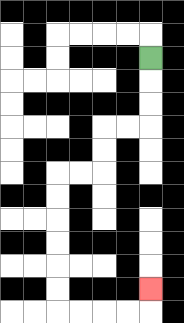{'start': '[6, 2]', 'end': '[6, 12]', 'path_directions': 'D,D,D,L,L,D,D,L,L,D,D,D,D,D,D,R,R,R,R,U', 'path_coordinates': '[[6, 2], [6, 3], [6, 4], [6, 5], [5, 5], [4, 5], [4, 6], [4, 7], [3, 7], [2, 7], [2, 8], [2, 9], [2, 10], [2, 11], [2, 12], [2, 13], [3, 13], [4, 13], [5, 13], [6, 13], [6, 12]]'}